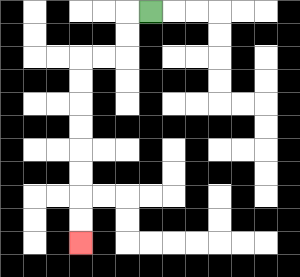{'start': '[6, 0]', 'end': '[3, 10]', 'path_directions': 'L,D,D,L,L,D,D,D,D,D,D,D,D', 'path_coordinates': '[[6, 0], [5, 0], [5, 1], [5, 2], [4, 2], [3, 2], [3, 3], [3, 4], [3, 5], [3, 6], [3, 7], [3, 8], [3, 9], [3, 10]]'}